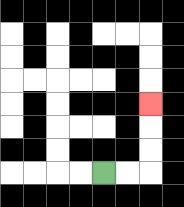{'start': '[4, 7]', 'end': '[6, 4]', 'path_directions': 'R,R,U,U,U', 'path_coordinates': '[[4, 7], [5, 7], [6, 7], [6, 6], [6, 5], [6, 4]]'}